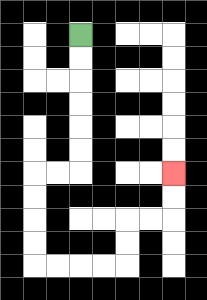{'start': '[3, 1]', 'end': '[7, 7]', 'path_directions': 'D,D,D,D,D,D,L,L,D,D,D,D,R,R,R,R,U,U,R,R,U,U', 'path_coordinates': '[[3, 1], [3, 2], [3, 3], [3, 4], [3, 5], [3, 6], [3, 7], [2, 7], [1, 7], [1, 8], [1, 9], [1, 10], [1, 11], [2, 11], [3, 11], [4, 11], [5, 11], [5, 10], [5, 9], [6, 9], [7, 9], [7, 8], [7, 7]]'}